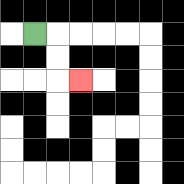{'start': '[1, 1]', 'end': '[3, 3]', 'path_directions': 'R,D,D,R', 'path_coordinates': '[[1, 1], [2, 1], [2, 2], [2, 3], [3, 3]]'}